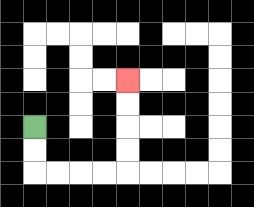{'start': '[1, 5]', 'end': '[5, 3]', 'path_directions': 'D,D,R,R,R,R,U,U,U,U', 'path_coordinates': '[[1, 5], [1, 6], [1, 7], [2, 7], [3, 7], [4, 7], [5, 7], [5, 6], [5, 5], [5, 4], [5, 3]]'}